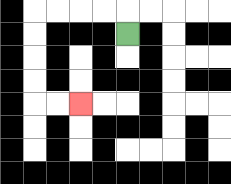{'start': '[5, 1]', 'end': '[3, 4]', 'path_directions': 'U,L,L,L,L,D,D,D,D,R,R', 'path_coordinates': '[[5, 1], [5, 0], [4, 0], [3, 0], [2, 0], [1, 0], [1, 1], [1, 2], [1, 3], [1, 4], [2, 4], [3, 4]]'}